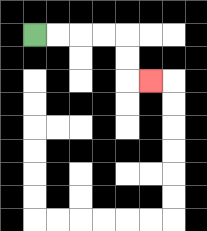{'start': '[1, 1]', 'end': '[6, 3]', 'path_directions': 'R,R,R,R,D,D,R', 'path_coordinates': '[[1, 1], [2, 1], [3, 1], [4, 1], [5, 1], [5, 2], [5, 3], [6, 3]]'}